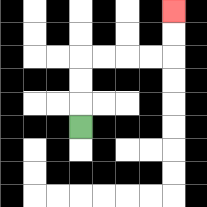{'start': '[3, 5]', 'end': '[7, 0]', 'path_directions': 'U,U,U,R,R,R,R,U,U', 'path_coordinates': '[[3, 5], [3, 4], [3, 3], [3, 2], [4, 2], [5, 2], [6, 2], [7, 2], [7, 1], [7, 0]]'}